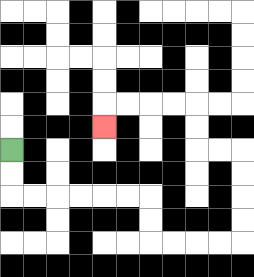{'start': '[0, 6]', 'end': '[4, 5]', 'path_directions': 'D,D,R,R,R,R,R,R,D,D,R,R,R,R,U,U,U,U,L,L,U,U,L,L,L,L,D', 'path_coordinates': '[[0, 6], [0, 7], [0, 8], [1, 8], [2, 8], [3, 8], [4, 8], [5, 8], [6, 8], [6, 9], [6, 10], [7, 10], [8, 10], [9, 10], [10, 10], [10, 9], [10, 8], [10, 7], [10, 6], [9, 6], [8, 6], [8, 5], [8, 4], [7, 4], [6, 4], [5, 4], [4, 4], [4, 5]]'}